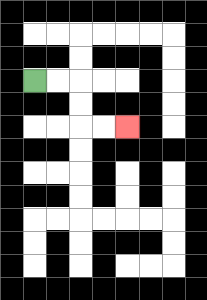{'start': '[1, 3]', 'end': '[5, 5]', 'path_directions': 'R,R,D,D,R,R', 'path_coordinates': '[[1, 3], [2, 3], [3, 3], [3, 4], [3, 5], [4, 5], [5, 5]]'}